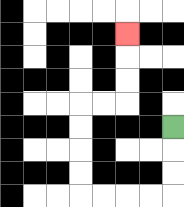{'start': '[7, 5]', 'end': '[5, 1]', 'path_directions': 'D,D,D,L,L,L,L,U,U,U,U,R,R,U,U,U', 'path_coordinates': '[[7, 5], [7, 6], [7, 7], [7, 8], [6, 8], [5, 8], [4, 8], [3, 8], [3, 7], [3, 6], [3, 5], [3, 4], [4, 4], [5, 4], [5, 3], [5, 2], [5, 1]]'}